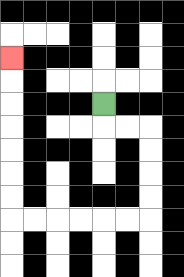{'start': '[4, 4]', 'end': '[0, 2]', 'path_directions': 'D,R,R,D,D,D,D,L,L,L,L,L,L,U,U,U,U,U,U,U', 'path_coordinates': '[[4, 4], [4, 5], [5, 5], [6, 5], [6, 6], [6, 7], [6, 8], [6, 9], [5, 9], [4, 9], [3, 9], [2, 9], [1, 9], [0, 9], [0, 8], [0, 7], [0, 6], [0, 5], [0, 4], [0, 3], [0, 2]]'}